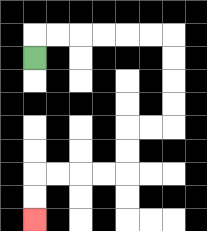{'start': '[1, 2]', 'end': '[1, 9]', 'path_directions': 'U,R,R,R,R,R,R,D,D,D,D,L,L,D,D,L,L,L,L,D,D', 'path_coordinates': '[[1, 2], [1, 1], [2, 1], [3, 1], [4, 1], [5, 1], [6, 1], [7, 1], [7, 2], [7, 3], [7, 4], [7, 5], [6, 5], [5, 5], [5, 6], [5, 7], [4, 7], [3, 7], [2, 7], [1, 7], [1, 8], [1, 9]]'}